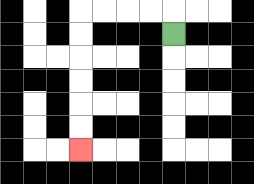{'start': '[7, 1]', 'end': '[3, 6]', 'path_directions': 'U,L,L,L,L,D,D,D,D,D,D', 'path_coordinates': '[[7, 1], [7, 0], [6, 0], [5, 0], [4, 0], [3, 0], [3, 1], [3, 2], [3, 3], [3, 4], [3, 5], [3, 6]]'}